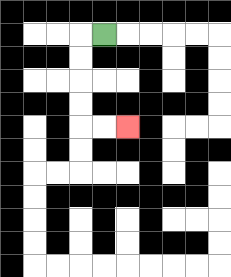{'start': '[4, 1]', 'end': '[5, 5]', 'path_directions': 'L,D,D,D,D,R,R', 'path_coordinates': '[[4, 1], [3, 1], [3, 2], [3, 3], [3, 4], [3, 5], [4, 5], [5, 5]]'}